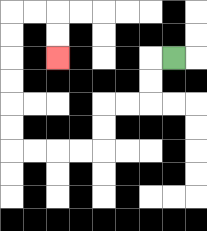{'start': '[7, 2]', 'end': '[2, 2]', 'path_directions': 'L,D,D,L,L,D,D,L,L,L,L,U,U,U,U,U,U,R,R,D,D', 'path_coordinates': '[[7, 2], [6, 2], [6, 3], [6, 4], [5, 4], [4, 4], [4, 5], [4, 6], [3, 6], [2, 6], [1, 6], [0, 6], [0, 5], [0, 4], [0, 3], [0, 2], [0, 1], [0, 0], [1, 0], [2, 0], [2, 1], [2, 2]]'}